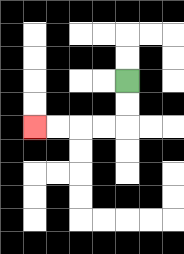{'start': '[5, 3]', 'end': '[1, 5]', 'path_directions': 'D,D,L,L,L,L', 'path_coordinates': '[[5, 3], [5, 4], [5, 5], [4, 5], [3, 5], [2, 5], [1, 5]]'}